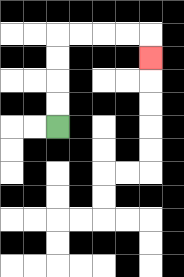{'start': '[2, 5]', 'end': '[6, 2]', 'path_directions': 'U,U,U,U,R,R,R,R,D', 'path_coordinates': '[[2, 5], [2, 4], [2, 3], [2, 2], [2, 1], [3, 1], [4, 1], [5, 1], [6, 1], [6, 2]]'}